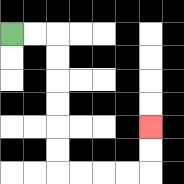{'start': '[0, 1]', 'end': '[6, 5]', 'path_directions': 'R,R,D,D,D,D,D,D,R,R,R,R,U,U', 'path_coordinates': '[[0, 1], [1, 1], [2, 1], [2, 2], [2, 3], [2, 4], [2, 5], [2, 6], [2, 7], [3, 7], [4, 7], [5, 7], [6, 7], [6, 6], [6, 5]]'}